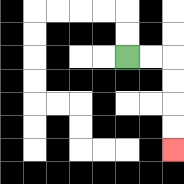{'start': '[5, 2]', 'end': '[7, 6]', 'path_directions': 'R,R,D,D,D,D', 'path_coordinates': '[[5, 2], [6, 2], [7, 2], [7, 3], [7, 4], [7, 5], [7, 6]]'}